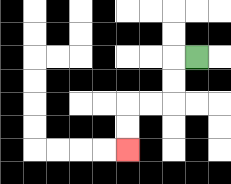{'start': '[8, 2]', 'end': '[5, 6]', 'path_directions': 'L,D,D,L,L,D,D', 'path_coordinates': '[[8, 2], [7, 2], [7, 3], [7, 4], [6, 4], [5, 4], [5, 5], [5, 6]]'}